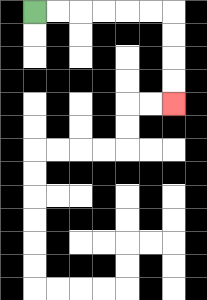{'start': '[1, 0]', 'end': '[7, 4]', 'path_directions': 'R,R,R,R,R,R,D,D,D,D', 'path_coordinates': '[[1, 0], [2, 0], [3, 0], [4, 0], [5, 0], [6, 0], [7, 0], [7, 1], [7, 2], [7, 3], [7, 4]]'}